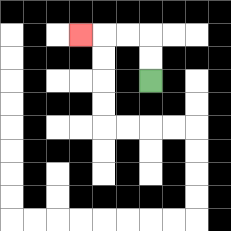{'start': '[6, 3]', 'end': '[3, 1]', 'path_directions': 'U,U,L,L,L', 'path_coordinates': '[[6, 3], [6, 2], [6, 1], [5, 1], [4, 1], [3, 1]]'}